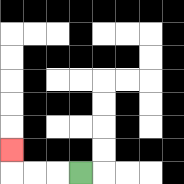{'start': '[3, 7]', 'end': '[0, 6]', 'path_directions': 'L,L,L,U', 'path_coordinates': '[[3, 7], [2, 7], [1, 7], [0, 7], [0, 6]]'}